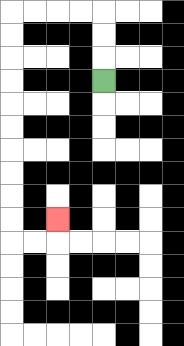{'start': '[4, 3]', 'end': '[2, 9]', 'path_directions': 'U,U,U,L,L,L,L,D,D,D,D,D,D,D,D,D,D,R,R,U', 'path_coordinates': '[[4, 3], [4, 2], [4, 1], [4, 0], [3, 0], [2, 0], [1, 0], [0, 0], [0, 1], [0, 2], [0, 3], [0, 4], [0, 5], [0, 6], [0, 7], [0, 8], [0, 9], [0, 10], [1, 10], [2, 10], [2, 9]]'}